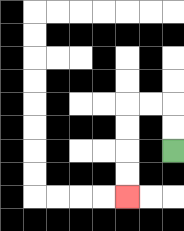{'start': '[7, 6]', 'end': '[5, 8]', 'path_directions': 'U,U,L,L,D,D,D,D', 'path_coordinates': '[[7, 6], [7, 5], [7, 4], [6, 4], [5, 4], [5, 5], [5, 6], [5, 7], [5, 8]]'}